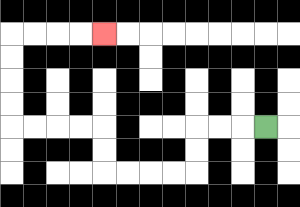{'start': '[11, 5]', 'end': '[4, 1]', 'path_directions': 'L,L,L,D,D,L,L,L,L,U,U,L,L,L,L,U,U,U,U,R,R,R,R', 'path_coordinates': '[[11, 5], [10, 5], [9, 5], [8, 5], [8, 6], [8, 7], [7, 7], [6, 7], [5, 7], [4, 7], [4, 6], [4, 5], [3, 5], [2, 5], [1, 5], [0, 5], [0, 4], [0, 3], [0, 2], [0, 1], [1, 1], [2, 1], [3, 1], [4, 1]]'}